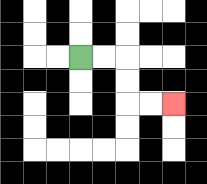{'start': '[3, 2]', 'end': '[7, 4]', 'path_directions': 'R,R,D,D,R,R', 'path_coordinates': '[[3, 2], [4, 2], [5, 2], [5, 3], [5, 4], [6, 4], [7, 4]]'}